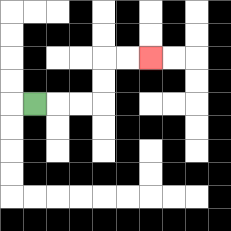{'start': '[1, 4]', 'end': '[6, 2]', 'path_directions': 'R,R,R,U,U,R,R', 'path_coordinates': '[[1, 4], [2, 4], [3, 4], [4, 4], [4, 3], [4, 2], [5, 2], [6, 2]]'}